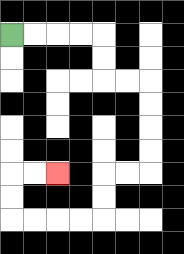{'start': '[0, 1]', 'end': '[2, 7]', 'path_directions': 'R,R,R,R,D,D,R,R,D,D,D,D,L,L,D,D,L,L,L,L,U,U,R,R', 'path_coordinates': '[[0, 1], [1, 1], [2, 1], [3, 1], [4, 1], [4, 2], [4, 3], [5, 3], [6, 3], [6, 4], [6, 5], [6, 6], [6, 7], [5, 7], [4, 7], [4, 8], [4, 9], [3, 9], [2, 9], [1, 9], [0, 9], [0, 8], [0, 7], [1, 7], [2, 7]]'}